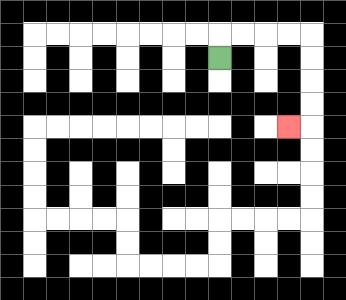{'start': '[9, 2]', 'end': '[12, 5]', 'path_directions': 'U,R,R,R,R,D,D,D,D,L', 'path_coordinates': '[[9, 2], [9, 1], [10, 1], [11, 1], [12, 1], [13, 1], [13, 2], [13, 3], [13, 4], [13, 5], [12, 5]]'}